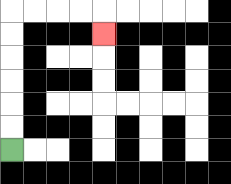{'start': '[0, 6]', 'end': '[4, 1]', 'path_directions': 'U,U,U,U,U,U,R,R,R,R,D', 'path_coordinates': '[[0, 6], [0, 5], [0, 4], [0, 3], [0, 2], [0, 1], [0, 0], [1, 0], [2, 0], [3, 0], [4, 0], [4, 1]]'}